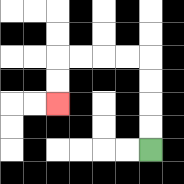{'start': '[6, 6]', 'end': '[2, 4]', 'path_directions': 'U,U,U,U,L,L,L,L,D,D', 'path_coordinates': '[[6, 6], [6, 5], [6, 4], [6, 3], [6, 2], [5, 2], [4, 2], [3, 2], [2, 2], [2, 3], [2, 4]]'}